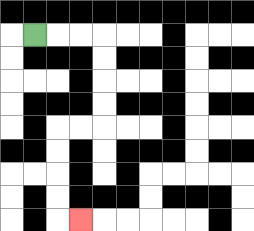{'start': '[1, 1]', 'end': '[3, 9]', 'path_directions': 'R,R,R,D,D,D,D,L,L,D,D,D,D,R', 'path_coordinates': '[[1, 1], [2, 1], [3, 1], [4, 1], [4, 2], [4, 3], [4, 4], [4, 5], [3, 5], [2, 5], [2, 6], [2, 7], [2, 8], [2, 9], [3, 9]]'}